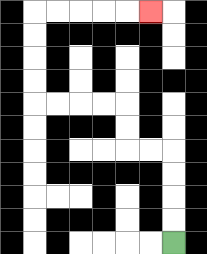{'start': '[7, 10]', 'end': '[6, 0]', 'path_directions': 'U,U,U,U,L,L,U,U,L,L,L,L,U,U,U,U,R,R,R,R,R', 'path_coordinates': '[[7, 10], [7, 9], [7, 8], [7, 7], [7, 6], [6, 6], [5, 6], [5, 5], [5, 4], [4, 4], [3, 4], [2, 4], [1, 4], [1, 3], [1, 2], [1, 1], [1, 0], [2, 0], [3, 0], [4, 0], [5, 0], [6, 0]]'}